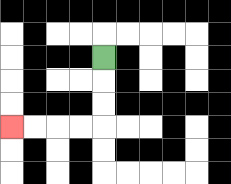{'start': '[4, 2]', 'end': '[0, 5]', 'path_directions': 'D,D,D,L,L,L,L', 'path_coordinates': '[[4, 2], [4, 3], [4, 4], [4, 5], [3, 5], [2, 5], [1, 5], [0, 5]]'}